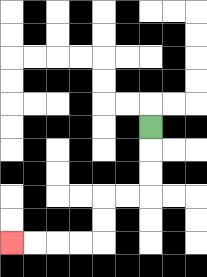{'start': '[6, 5]', 'end': '[0, 10]', 'path_directions': 'D,D,D,L,L,D,D,L,L,L,L', 'path_coordinates': '[[6, 5], [6, 6], [6, 7], [6, 8], [5, 8], [4, 8], [4, 9], [4, 10], [3, 10], [2, 10], [1, 10], [0, 10]]'}